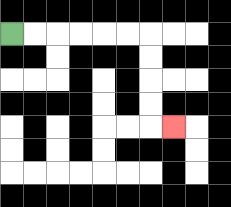{'start': '[0, 1]', 'end': '[7, 5]', 'path_directions': 'R,R,R,R,R,R,D,D,D,D,R', 'path_coordinates': '[[0, 1], [1, 1], [2, 1], [3, 1], [4, 1], [5, 1], [6, 1], [6, 2], [6, 3], [6, 4], [6, 5], [7, 5]]'}